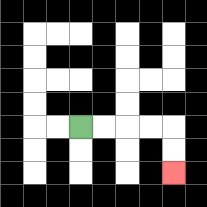{'start': '[3, 5]', 'end': '[7, 7]', 'path_directions': 'R,R,R,R,D,D', 'path_coordinates': '[[3, 5], [4, 5], [5, 5], [6, 5], [7, 5], [7, 6], [7, 7]]'}